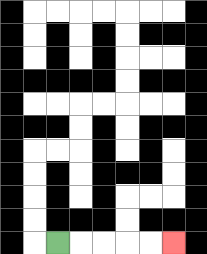{'start': '[2, 10]', 'end': '[7, 10]', 'path_directions': 'R,R,R,R,R', 'path_coordinates': '[[2, 10], [3, 10], [4, 10], [5, 10], [6, 10], [7, 10]]'}